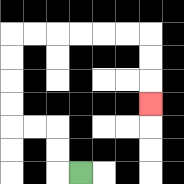{'start': '[3, 7]', 'end': '[6, 4]', 'path_directions': 'L,U,U,L,L,U,U,U,U,R,R,R,R,R,R,D,D,D', 'path_coordinates': '[[3, 7], [2, 7], [2, 6], [2, 5], [1, 5], [0, 5], [0, 4], [0, 3], [0, 2], [0, 1], [1, 1], [2, 1], [3, 1], [4, 1], [5, 1], [6, 1], [6, 2], [6, 3], [6, 4]]'}